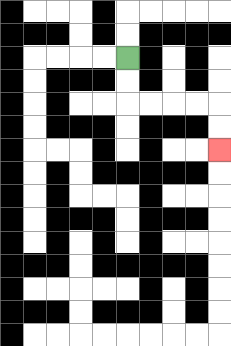{'start': '[5, 2]', 'end': '[9, 6]', 'path_directions': 'D,D,R,R,R,R,D,D', 'path_coordinates': '[[5, 2], [5, 3], [5, 4], [6, 4], [7, 4], [8, 4], [9, 4], [9, 5], [9, 6]]'}